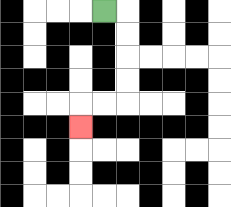{'start': '[4, 0]', 'end': '[3, 5]', 'path_directions': 'R,D,D,D,D,L,L,D', 'path_coordinates': '[[4, 0], [5, 0], [5, 1], [5, 2], [5, 3], [5, 4], [4, 4], [3, 4], [3, 5]]'}